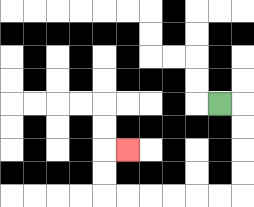{'start': '[9, 4]', 'end': '[5, 6]', 'path_directions': 'R,D,D,D,D,L,L,L,L,L,L,U,U,R', 'path_coordinates': '[[9, 4], [10, 4], [10, 5], [10, 6], [10, 7], [10, 8], [9, 8], [8, 8], [7, 8], [6, 8], [5, 8], [4, 8], [4, 7], [4, 6], [5, 6]]'}